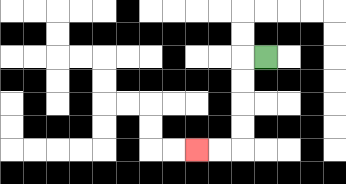{'start': '[11, 2]', 'end': '[8, 6]', 'path_directions': 'L,D,D,D,D,L,L', 'path_coordinates': '[[11, 2], [10, 2], [10, 3], [10, 4], [10, 5], [10, 6], [9, 6], [8, 6]]'}